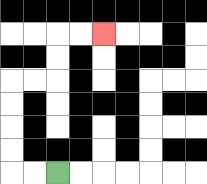{'start': '[2, 7]', 'end': '[4, 1]', 'path_directions': 'L,L,U,U,U,U,R,R,U,U,R,R', 'path_coordinates': '[[2, 7], [1, 7], [0, 7], [0, 6], [0, 5], [0, 4], [0, 3], [1, 3], [2, 3], [2, 2], [2, 1], [3, 1], [4, 1]]'}